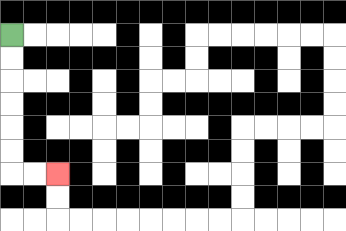{'start': '[0, 1]', 'end': '[2, 7]', 'path_directions': 'D,D,D,D,D,D,R,R', 'path_coordinates': '[[0, 1], [0, 2], [0, 3], [0, 4], [0, 5], [0, 6], [0, 7], [1, 7], [2, 7]]'}